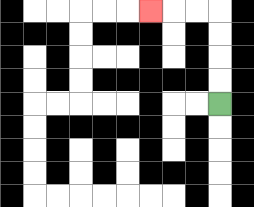{'start': '[9, 4]', 'end': '[6, 0]', 'path_directions': 'U,U,U,U,L,L,L', 'path_coordinates': '[[9, 4], [9, 3], [9, 2], [9, 1], [9, 0], [8, 0], [7, 0], [6, 0]]'}